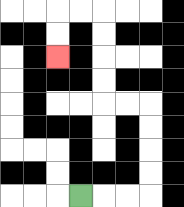{'start': '[3, 8]', 'end': '[2, 2]', 'path_directions': 'R,R,R,U,U,U,U,L,L,U,U,U,U,L,L,D,D', 'path_coordinates': '[[3, 8], [4, 8], [5, 8], [6, 8], [6, 7], [6, 6], [6, 5], [6, 4], [5, 4], [4, 4], [4, 3], [4, 2], [4, 1], [4, 0], [3, 0], [2, 0], [2, 1], [2, 2]]'}